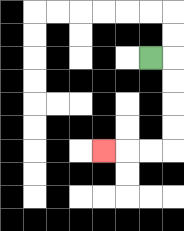{'start': '[6, 2]', 'end': '[4, 6]', 'path_directions': 'R,D,D,D,D,L,L,L', 'path_coordinates': '[[6, 2], [7, 2], [7, 3], [7, 4], [7, 5], [7, 6], [6, 6], [5, 6], [4, 6]]'}